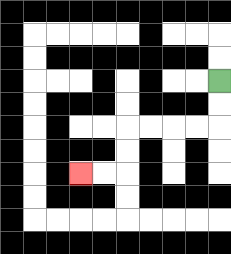{'start': '[9, 3]', 'end': '[3, 7]', 'path_directions': 'D,D,L,L,L,L,D,D,L,L', 'path_coordinates': '[[9, 3], [9, 4], [9, 5], [8, 5], [7, 5], [6, 5], [5, 5], [5, 6], [5, 7], [4, 7], [3, 7]]'}